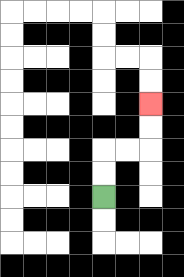{'start': '[4, 8]', 'end': '[6, 4]', 'path_directions': 'U,U,R,R,U,U', 'path_coordinates': '[[4, 8], [4, 7], [4, 6], [5, 6], [6, 6], [6, 5], [6, 4]]'}